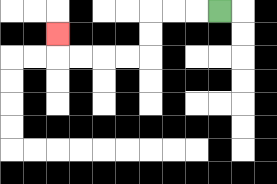{'start': '[9, 0]', 'end': '[2, 1]', 'path_directions': 'L,L,L,D,D,L,L,L,L,U', 'path_coordinates': '[[9, 0], [8, 0], [7, 0], [6, 0], [6, 1], [6, 2], [5, 2], [4, 2], [3, 2], [2, 2], [2, 1]]'}